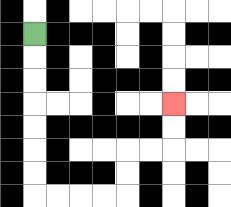{'start': '[1, 1]', 'end': '[7, 4]', 'path_directions': 'D,D,D,D,D,D,D,R,R,R,R,U,U,R,R,U,U', 'path_coordinates': '[[1, 1], [1, 2], [1, 3], [1, 4], [1, 5], [1, 6], [1, 7], [1, 8], [2, 8], [3, 8], [4, 8], [5, 8], [5, 7], [5, 6], [6, 6], [7, 6], [7, 5], [7, 4]]'}